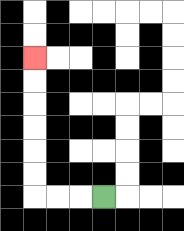{'start': '[4, 8]', 'end': '[1, 2]', 'path_directions': 'L,L,L,U,U,U,U,U,U', 'path_coordinates': '[[4, 8], [3, 8], [2, 8], [1, 8], [1, 7], [1, 6], [1, 5], [1, 4], [1, 3], [1, 2]]'}